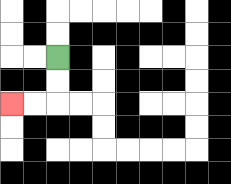{'start': '[2, 2]', 'end': '[0, 4]', 'path_directions': 'D,D,L,L', 'path_coordinates': '[[2, 2], [2, 3], [2, 4], [1, 4], [0, 4]]'}